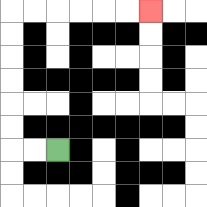{'start': '[2, 6]', 'end': '[6, 0]', 'path_directions': 'L,L,U,U,U,U,U,U,R,R,R,R,R,R', 'path_coordinates': '[[2, 6], [1, 6], [0, 6], [0, 5], [0, 4], [0, 3], [0, 2], [0, 1], [0, 0], [1, 0], [2, 0], [3, 0], [4, 0], [5, 0], [6, 0]]'}